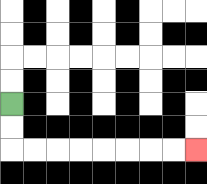{'start': '[0, 4]', 'end': '[8, 6]', 'path_directions': 'D,D,R,R,R,R,R,R,R,R', 'path_coordinates': '[[0, 4], [0, 5], [0, 6], [1, 6], [2, 6], [3, 6], [4, 6], [5, 6], [6, 6], [7, 6], [8, 6]]'}